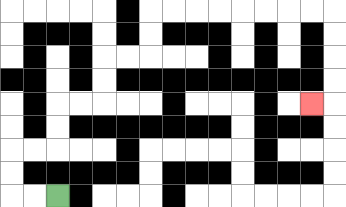{'start': '[2, 8]', 'end': '[13, 4]', 'path_directions': 'L,L,U,U,R,R,U,U,R,R,U,U,R,R,U,U,R,R,R,R,R,R,R,R,D,D,D,D,L', 'path_coordinates': '[[2, 8], [1, 8], [0, 8], [0, 7], [0, 6], [1, 6], [2, 6], [2, 5], [2, 4], [3, 4], [4, 4], [4, 3], [4, 2], [5, 2], [6, 2], [6, 1], [6, 0], [7, 0], [8, 0], [9, 0], [10, 0], [11, 0], [12, 0], [13, 0], [14, 0], [14, 1], [14, 2], [14, 3], [14, 4], [13, 4]]'}